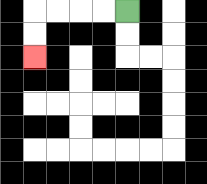{'start': '[5, 0]', 'end': '[1, 2]', 'path_directions': 'L,L,L,L,D,D', 'path_coordinates': '[[5, 0], [4, 0], [3, 0], [2, 0], [1, 0], [1, 1], [1, 2]]'}